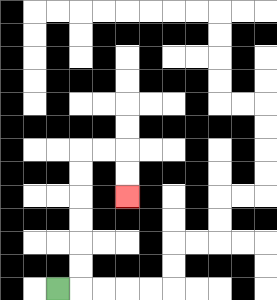{'start': '[2, 12]', 'end': '[5, 8]', 'path_directions': 'R,U,U,U,U,U,U,R,R,D,D', 'path_coordinates': '[[2, 12], [3, 12], [3, 11], [3, 10], [3, 9], [3, 8], [3, 7], [3, 6], [4, 6], [5, 6], [5, 7], [5, 8]]'}